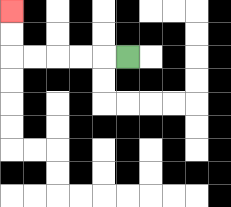{'start': '[5, 2]', 'end': '[0, 0]', 'path_directions': 'L,L,L,L,L,U,U', 'path_coordinates': '[[5, 2], [4, 2], [3, 2], [2, 2], [1, 2], [0, 2], [0, 1], [0, 0]]'}